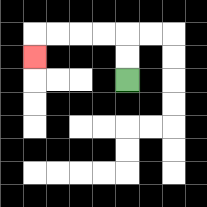{'start': '[5, 3]', 'end': '[1, 2]', 'path_directions': 'U,U,L,L,L,L,D', 'path_coordinates': '[[5, 3], [5, 2], [5, 1], [4, 1], [3, 1], [2, 1], [1, 1], [1, 2]]'}